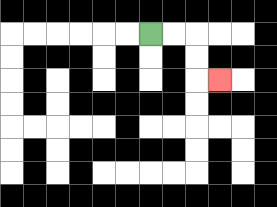{'start': '[6, 1]', 'end': '[9, 3]', 'path_directions': 'R,R,D,D,R', 'path_coordinates': '[[6, 1], [7, 1], [8, 1], [8, 2], [8, 3], [9, 3]]'}